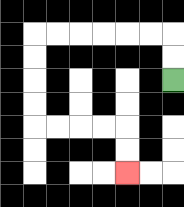{'start': '[7, 3]', 'end': '[5, 7]', 'path_directions': 'U,U,L,L,L,L,L,L,D,D,D,D,R,R,R,R,D,D', 'path_coordinates': '[[7, 3], [7, 2], [7, 1], [6, 1], [5, 1], [4, 1], [3, 1], [2, 1], [1, 1], [1, 2], [1, 3], [1, 4], [1, 5], [2, 5], [3, 5], [4, 5], [5, 5], [5, 6], [5, 7]]'}